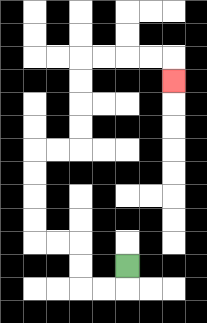{'start': '[5, 11]', 'end': '[7, 3]', 'path_directions': 'D,L,L,U,U,L,L,U,U,U,U,R,R,U,U,U,U,R,R,R,R,D', 'path_coordinates': '[[5, 11], [5, 12], [4, 12], [3, 12], [3, 11], [3, 10], [2, 10], [1, 10], [1, 9], [1, 8], [1, 7], [1, 6], [2, 6], [3, 6], [3, 5], [3, 4], [3, 3], [3, 2], [4, 2], [5, 2], [6, 2], [7, 2], [7, 3]]'}